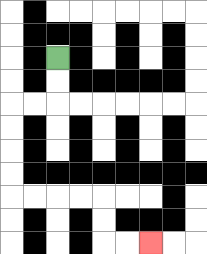{'start': '[2, 2]', 'end': '[6, 10]', 'path_directions': 'D,D,L,L,D,D,D,D,R,R,R,R,D,D,R,R', 'path_coordinates': '[[2, 2], [2, 3], [2, 4], [1, 4], [0, 4], [0, 5], [0, 6], [0, 7], [0, 8], [1, 8], [2, 8], [3, 8], [4, 8], [4, 9], [4, 10], [5, 10], [6, 10]]'}